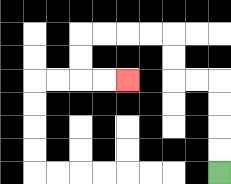{'start': '[9, 7]', 'end': '[5, 3]', 'path_directions': 'U,U,U,U,L,L,U,U,L,L,L,L,D,D,R,R', 'path_coordinates': '[[9, 7], [9, 6], [9, 5], [9, 4], [9, 3], [8, 3], [7, 3], [7, 2], [7, 1], [6, 1], [5, 1], [4, 1], [3, 1], [3, 2], [3, 3], [4, 3], [5, 3]]'}